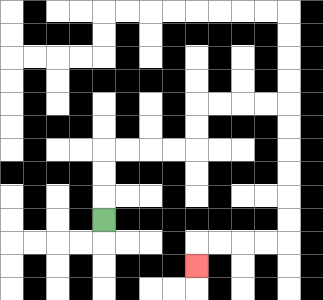{'start': '[4, 9]', 'end': '[8, 11]', 'path_directions': 'U,U,U,R,R,R,R,U,U,R,R,R,R,D,D,D,D,D,D,L,L,L,L,D', 'path_coordinates': '[[4, 9], [4, 8], [4, 7], [4, 6], [5, 6], [6, 6], [7, 6], [8, 6], [8, 5], [8, 4], [9, 4], [10, 4], [11, 4], [12, 4], [12, 5], [12, 6], [12, 7], [12, 8], [12, 9], [12, 10], [11, 10], [10, 10], [9, 10], [8, 10], [8, 11]]'}